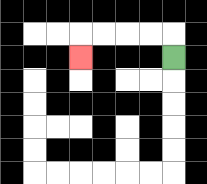{'start': '[7, 2]', 'end': '[3, 2]', 'path_directions': 'U,L,L,L,L,D', 'path_coordinates': '[[7, 2], [7, 1], [6, 1], [5, 1], [4, 1], [3, 1], [3, 2]]'}